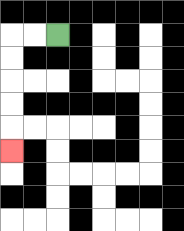{'start': '[2, 1]', 'end': '[0, 6]', 'path_directions': 'L,L,D,D,D,D,D', 'path_coordinates': '[[2, 1], [1, 1], [0, 1], [0, 2], [0, 3], [0, 4], [0, 5], [0, 6]]'}